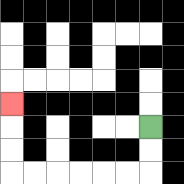{'start': '[6, 5]', 'end': '[0, 4]', 'path_directions': 'D,D,L,L,L,L,L,L,U,U,U', 'path_coordinates': '[[6, 5], [6, 6], [6, 7], [5, 7], [4, 7], [3, 7], [2, 7], [1, 7], [0, 7], [0, 6], [0, 5], [0, 4]]'}